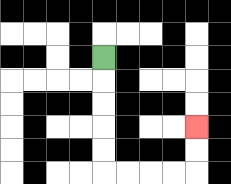{'start': '[4, 2]', 'end': '[8, 5]', 'path_directions': 'D,D,D,D,D,R,R,R,R,U,U', 'path_coordinates': '[[4, 2], [4, 3], [4, 4], [4, 5], [4, 6], [4, 7], [5, 7], [6, 7], [7, 7], [8, 7], [8, 6], [8, 5]]'}